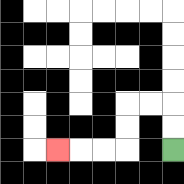{'start': '[7, 6]', 'end': '[2, 6]', 'path_directions': 'U,U,L,L,D,D,L,L,L', 'path_coordinates': '[[7, 6], [7, 5], [7, 4], [6, 4], [5, 4], [5, 5], [5, 6], [4, 6], [3, 6], [2, 6]]'}